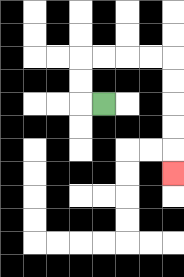{'start': '[4, 4]', 'end': '[7, 7]', 'path_directions': 'L,U,U,R,R,R,R,D,D,D,D,D', 'path_coordinates': '[[4, 4], [3, 4], [3, 3], [3, 2], [4, 2], [5, 2], [6, 2], [7, 2], [7, 3], [7, 4], [7, 5], [7, 6], [7, 7]]'}